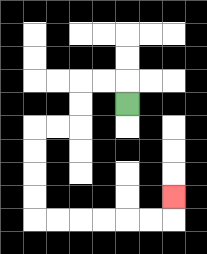{'start': '[5, 4]', 'end': '[7, 8]', 'path_directions': 'U,L,L,D,D,L,L,D,D,D,D,R,R,R,R,R,R,U', 'path_coordinates': '[[5, 4], [5, 3], [4, 3], [3, 3], [3, 4], [3, 5], [2, 5], [1, 5], [1, 6], [1, 7], [1, 8], [1, 9], [2, 9], [3, 9], [4, 9], [5, 9], [6, 9], [7, 9], [7, 8]]'}